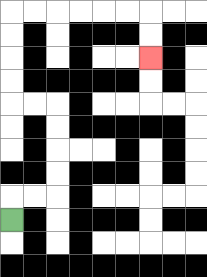{'start': '[0, 9]', 'end': '[6, 2]', 'path_directions': 'U,R,R,U,U,U,U,L,L,U,U,U,U,R,R,R,R,R,R,D,D', 'path_coordinates': '[[0, 9], [0, 8], [1, 8], [2, 8], [2, 7], [2, 6], [2, 5], [2, 4], [1, 4], [0, 4], [0, 3], [0, 2], [0, 1], [0, 0], [1, 0], [2, 0], [3, 0], [4, 0], [5, 0], [6, 0], [6, 1], [6, 2]]'}